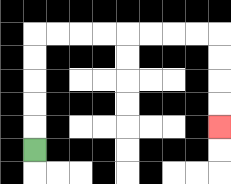{'start': '[1, 6]', 'end': '[9, 5]', 'path_directions': 'U,U,U,U,U,R,R,R,R,R,R,R,R,D,D,D,D', 'path_coordinates': '[[1, 6], [1, 5], [1, 4], [1, 3], [1, 2], [1, 1], [2, 1], [3, 1], [4, 1], [5, 1], [6, 1], [7, 1], [8, 1], [9, 1], [9, 2], [9, 3], [9, 4], [9, 5]]'}